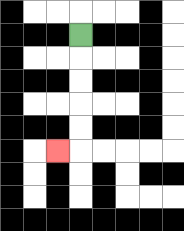{'start': '[3, 1]', 'end': '[2, 6]', 'path_directions': 'D,D,D,D,D,L', 'path_coordinates': '[[3, 1], [3, 2], [3, 3], [3, 4], [3, 5], [3, 6], [2, 6]]'}